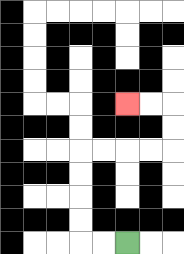{'start': '[5, 10]', 'end': '[5, 4]', 'path_directions': 'L,L,U,U,U,U,R,R,R,R,U,U,L,L', 'path_coordinates': '[[5, 10], [4, 10], [3, 10], [3, 9], [3, 8], [3, 7], [3, 6], [4, 6], [5, 6], [6, 6], [7, 6], [7, 5], [7, 4], [6, 4], [5, 4]]'}